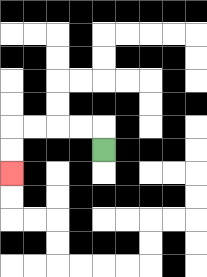{'start': '[4, 6]', 'end': '[0, 7]', 'path_directions': 'U,L,L,L,L,D,D', 'path_coordinates': '[[4, 6], [4, 5], [3, 5], [2, 5], [1, 5], [0, 5], [0, 6], [0, 7]]'}